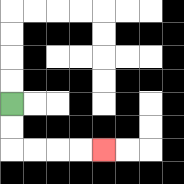{'start': '[0, 4]', 'end': '[4, 6]', 'path_directions': 'D,D,R,R,R,R', 'path_coordinates': '[[0, 4], [0, 5], [0, 6], [1, 6], [2, 6], [3, 6], [4, 6]]'}